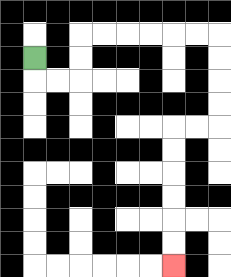{'start': '[1, 2]', 'end': '[7, 11]', 'path_directions': 'D,R,R,U,U,R,R,R,R,R,R,D,D,D,D,L,L,D,D,D,D,D,D', 'path_coordinates': '[[1, 2], [1, 3], [2, 3], [3, 3], [3, 2], [3, 1], [4, 1], [5, 1], [6, 1], [7, 1], [8, 1], [9, 1], [9, 2], [9, 3], [9, 4], [9, 5], [8, 5], [7, 5], [7, 6], [7, 7], [7, 8], [7, 9], [7, 10], [7, 11]]'}